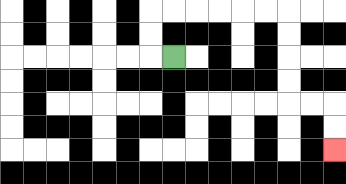{'start': '[7, 2]', 'end': '[14, 6]', 'path_directions': 'L,U,U,R,R,R,R,R,R,D,D,D,D,R,R,D,D', 'path_coordinates': '[[7, 2], [6, 2], [6, 1], [6, 0], [7, 0], [8, 0], [9, 0], [10, 0], [11, 0], [12, 0], [12, 1], [12, 2], [12, 3], [12, 4], [13, 4], [14, 4], [14, 5], [14, 6]]'}